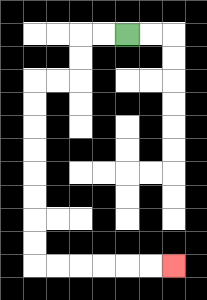{'start': '[5, 1]', 'end': '[7, 11]', 'path_directions': 'L,L,D,D,L,L,D,D,D,D,D,D,D,D,R,R,R,R,R,R', 'path_coordinates': '[[5, 1], [4, 1], [3, 1], [3, 2], [3, 3], [2, 3], [1, 3], [1, 4], [1, 5], [1, 6], [1, 7], [1, 8], [1, 9], [1, 10], [1, 11], [2, 11], [3, 11], [4, 11], [5, 11], [6, 11], [7, 11]]'}